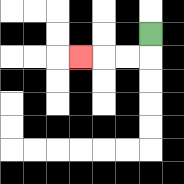{'start': '[6, 1]', 'end': '[3, 2]', 'path_directions': 'D,L,L,L', 'path_coordinates': '[[6, 1], [6, 2], [5, 2], [4, 2], [3, 2]]'}